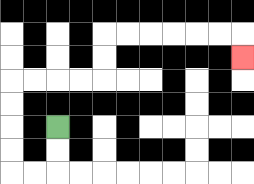{'start': '[2, 5]', 'end': '[10, 2]', 'path_directions': 'D,D,L,L,U,U,U,U,R,R,R,R,U,U,R,R,R,R,R,R,D', 'path_coordinates': '[[2, 5], [2, 6], [2, 7], [1, 7], [0, 7], [0, 6], [0, 5], [0, 4], [0, 3], [1, 3], [2, 3], [3, 3], [4, 3], [4, 2], [4, 1], [5, 1], [6, 1], [7, 1], [8, 1], [9, 1], [10, 1], [10, 2]]'}